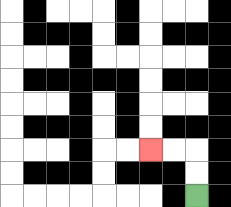{'start': '[8, 8]', 'end': '[6, 6]', 'path_directions': 'U,U,L,L', 'path_coordinates': '[[8, 8], [8, 7], [8, 6], [7, 6], [6, 6]]'}